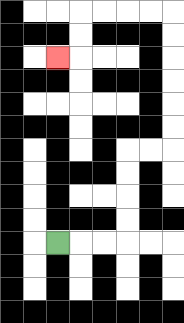{'start': '[2, 10]', 'end': '[2, 2]', 'path_directions': 'R,R,R,U,U,U,U,R,R,U,U,U,U,U,U,L,L,L,L,D,D,L', 'path_coordinates': '[[2, 10], [3, 10], [4, 10], [5, 10], [5, 9], [5, 8], [5, 7], [5, 6], [6, 6], [7, 6], [7, 5], [7, 4], [7, 3], [7, 2], [7, 1], [7, 0], [6, 0], [5, 0], [4, 0], [3, 0], [3, 1], [3, 2], [2, 2]]'}